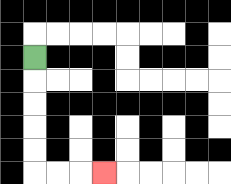{'start': '[1, 2]', 'end': '[4, 7]', 'path_directions': 'D,D,D,D,D,R,R,R', 'path_coordinates': '[[1, 2], [1, 3], [1, 4], [1, 5], [1, 6], [1, 7], [2, 7], [3, 7], [4, 7]]'}